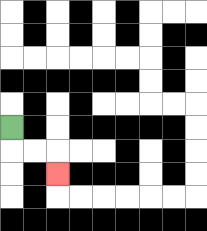{'start': '[0, 5]', 'end': '[2, 7]', 'path_directions': 'D,R,R,D', 'path_coordinates': '[[0, 5], [0, 6], [1, 6], [2, 6], [2, 7]]'}